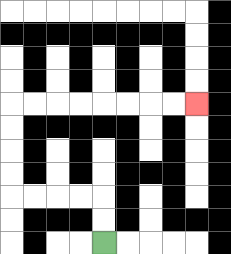{'start': '[4, 10]', 'end': '[8, 4]', 'path_directions': 'U,U,L,L,L,L,U,U,U,U,R,R,R,R,R,R,R,R', 'path_coordinates': '[[4, 10], [4, 9], [4, 8], [3, 8], [2, 8], [1, 8], [0, 8], [0, 7], [0, 6], [0, 5], [0, 4], [1, 4], [2, 4], [3, 4], [4, 4], [5, 4], [6, 4], [7, 4], [8, 4]]'}